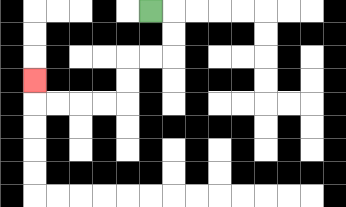{'start': '[6, 0]', 'end': '[1, 3]', 'path_directions': 'R,D,D,L,L,D,D,L,L,L,L,U', 'path_coordinates': '[[6, 0], [7, 0], [7, 1], [7, 2], [6, 2], [5, 2], [5, 3], [5, 4], [4, 4], [3, 4], [2, 4], [1, 4], [1, 3]]'}